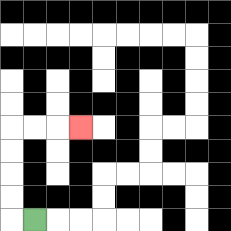{'start': '[1, 9]', 'end': '[3, 5]', 'path_directions': 'L,U,U,U,U,R,R,R', 'path_coordinates': '[[1, 9], [0, 9], [0, 8], [0, 7], [0, 6], [0, 5], [1, 5], [2, 5], [3, 5]]'}